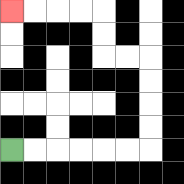{'start': '[0, 6]', 'end': '[0, 0]', 'path_directions': 'R,R,R,R,R,R,U,U,U,U,L,L,U,U,L,L,L,L', 'path_coordinates': '[[0, 6], [1, 6], [2, 6], [3, 6], [4, 6], [5, 6], [6, 6], [6, 5], [6, 4], [6, 3], [6, 2], [5, 2], [4, 2], [4, 1], [4, 0], [3, 0], [2, 0], [1, 0], [0, 0]]'}